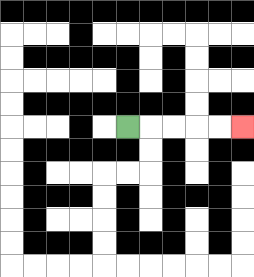{'start': '[5, 5]', 'end': '[10, 5]', 'path_directions': 'R,R,R,R,R', 'path_coordinates': '[[5, 5], [6, 5], [7, 5], [8, 5], [9, 5], [10, 5]]'}